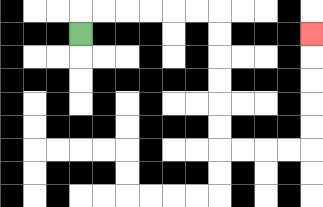{'start': '[3, 1]', 'end': '[13, 1]', 'path_directions': 'U,R,R,R,R,R,R,D,D,D,D,D,D,R,R,R,R,U,U,U,U,U', 'path_coordinates': '[[3, 1], [3, 0], [4, 0], [5, 0], [6, 0], [7, 0], [8, 0], [9, 0], [9, 1], [9, 2], [9, 3], [9, 4], [9, 5], [9, 6], [10, 6], [11, 6], [12, 6], [13, 6], [13, 5], [13, 4], [13, 3], [13, 2], [13, 1]]'}